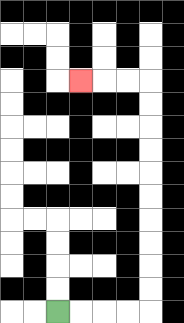{'start': '[2, 13]', 'end': '[3, 3]', 'path_directions': 'R,R,R,R,U,U,U,U,U,U,U,U,U,U,L,L,L', 'path_coordinates': '[[2, 13], [3, 13], [4, 13], [5, 13], [6, 13], [6, 12], [6, 11], [6, 10], [6, 9], [6, 8], [6, 7], [6, 6], [6, 5], [6, 4], [6, 3], [5, 3], [4, 3], [3, 3]]'}